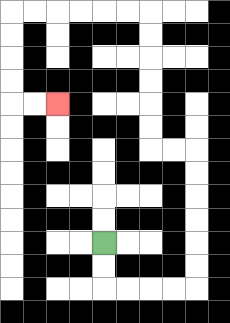{'start': '[4, 10]', 'end': '[2, 4]', 'path_directions': 'D,D,R,R,R,R,U,U,U,U,U,U,L,L,U,U,U,U,U,U,L,L,L,L,L,L,D,D,D,D,R,R', 'path_coordinates': '[[4, 10], [4, 11], [4, 12], [5, 12], [6, 12], [7, 12], [8, 12], [8, 11], [8, 10], [8, 9], [8, 8], [8, 7], [8, 6], [7, 6], [6, 6], [6, 5], [6, 4], [6, 3], [6, 2], [6, 1], [6, 0], [5, 0], [4, 0], [3, 0], [2, 0], [1, 0], [0, 0], [0, 1], [0, 2], [0, 3], [0, 4], [1, 4], [2, 4]]'}